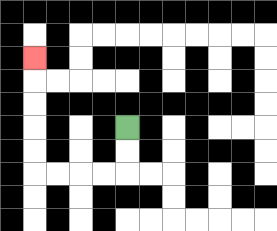{'start': '[5, 5]', 'end': '[1, 2]', 'path_directions': 'D,D,L,L,L,L,U,U,U,U,U', 'path_coordinates': '[[5, 5], [5, 6], [5, 7], [4, 7], [3, 7], [2, 7], [1, 7], [1, 6], [1, 5], [1, 4], [1, 3], [1, 2]]'}